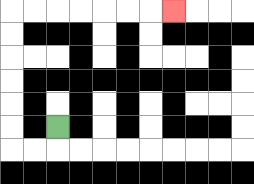{'start': '[2, 5]', 'end': '[7, 0]', 'path_directions': 'D,L,L,U,U,U,U,U,U,R,R,R,R,R,R,R', 'path_coordinates': '[[2, 5], [2, 6], [1, 6], [0, 6], [0, 5], [0, 4], [0, 3], [0, 2], [0, 1], [0, 0], [1, 0], [2, 0], [3, 0], [4, 0], [5, 0], [6, 0], [7, 0]]'}